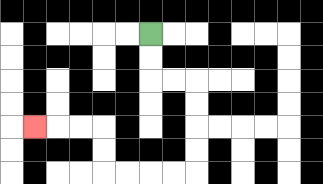{'start': '[6, 1]', 'end': '[1, 5]', 'path_directions': 'D,D,R,R,D,D,D,D,L,L,L,L,U,U,L,L,L', 'path_coordinates': '[[6, 1], [6, 2], [6, 3], [7, 3], [8, 3], [8, 4], [8, 5], [8, 6], [8, 7], [7, 7], [6, 7], [5, 7], [4, 7], [4, 6], [4, 5], [3, 5], [2, 5], [1, 5]]'}